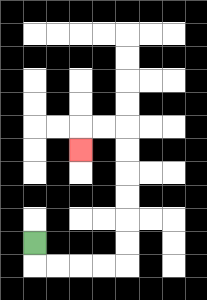{'start': '[1, 10]', 'end': '[3, 6]', 'path_directions': 'D,R,R,R,R,U,U,U,U,U,U,L,L,D', 'path_coordinates': '[[1, 10], [1, 11], [2, 11], [3, 11], [4, 11], [5, 11], [5, 10], [5, 9], [5, 8], [5, 7], [5, 6], [5, 5], [4, 5], [3, 5], [3, 6]]'}